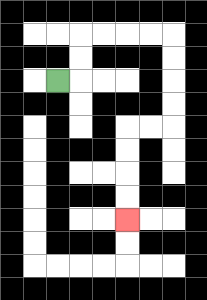{'start': '[2, 3]', 'end': '[5, 9]', 'path_directions': 'R,U,U,R,R,R,R,D,D,D,D,L,L,D,D,D,D', 'path_coordinates': '[[2, 3], [3, 3], [3, 2], [3, 1], [4, 1], [5, 1], [6, 1], [7, 1], [7, 2], [7, 3], [7, 4], [7, 5], [6, 5], [5, 5], [5, 6], [5, 7], [5, 8], [5, 9]]'}